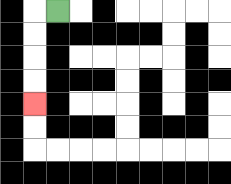{'start': '[2, 0]', 'end': '[1, 4]', 'path_directions': 'L,D,D,D,D', 'path_coordinates': '[[2, 0], [1, 0], [1, 1], [1, 2], [1, 3], [1, 4]]'}